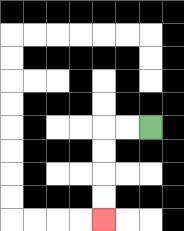{'start': '[6, 5]', 'end': '[4, 9]', 'path_directions': 'L,L,D,D,D,D', 'path_coordinates': '[[6, 5], [5, 5], [4, 5], [4, 6], [4, 7], [4, 8], [4, 9]]'}